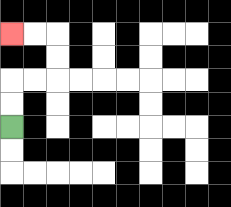{'start': '[0, 5]', 'end': '[0, 1]', 'path_directions': 'U,U,R,R,U,U,L,L', 'path_coordinates': '[[0, 5], [0, 4], [0, 3], [1, 3], [2, 3], [2, 2], [2, 1], [1, 1], [0, 1]]'}